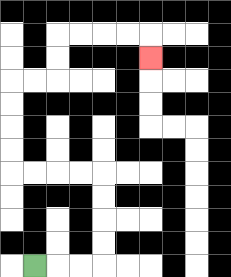{'start': '[1, 11]', 'end': '[6, 2]', 'path_directions': 'R,R,R,U,U,U,U,L,L,L,L,U,U,U,U,R,R,U,U,R,R,R,R,D', 'path_coordinates': '[[1, 11], [2, 11], [3, 11], [4, 11], [4, 10], [4, 9], [4, 8], [4, 7], [3, 7], [2, 7], [1, 7], [0, 7], [0, 6], [0, 5], [0, 4], [0, 3], [1, 3], [2, 3], [2, 2], [2, 1], [3, 1], [4, 1], [5, 1], [6, 1], [6, 2]]'}